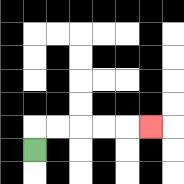{'start': '[1, 6]', 'end': '[6, 5]', 'path_directions': 'U,R,R,R,R,R', 'path_coordinates': '[[1, 6], [1, 5], [2, 5], [3, 5], [4, 5], [5, 5], [6, 5]]'}